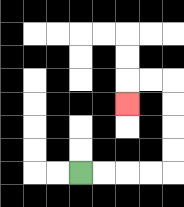{'start': '[3, 7]', 'end': '[5, 4]', 'path_directions': 'R,R,R,R,U,U,U,U,L,L,D', 'path_coordinates': '[[3, 7], [4, 7], [5, 7], [6, 7], [7, 7], [7, 6], [7, 5], [7, 4], [7, 3], [6, 3], [5, 3], [5, 4]]'}